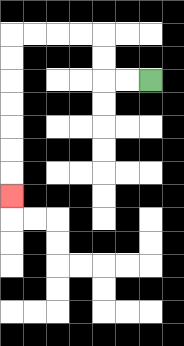{'start': '[6, 3]', 'end': '[0, 8]', 'path_directions': 'L,L,U,U,L,L,L,L,D,D,D,D,D,D,D', 'path_coordinates': '[[6, 3], [5, 3], [4, 3], [4, 2], [4, 1], [3, 1], [2, 1], [1, 1], [0, 1], [0, 2], [0, 3], [0, 4], [0, 5], [0, 6], [0, 7], [0, 8]]'}